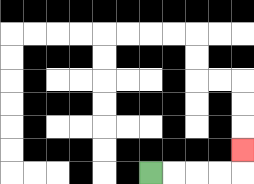{'start': '[6, 7]', 'end': '[10, 6]', 'path_directions': 'R,R,R,R,U', 'path_coordinates': '[[6, 7], [7, 7], [8, 7], [9, 7], [10, 7], [10, 6]]'}